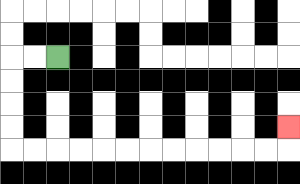{'start': '[2, 2]', 'end': '[12, 5]', 'path_directions': 'L,L,D,D,D,D,R,R,R,R,R,R,R,R,R,R,R,R,U', 'path_coordinates': '[[2, 2], [1, 2], [0, 2], [0, 3], [0, 4], [0, 5], [0, 6], [1, 6], [2, 6], [3, 6], [4, 6], [5, 6], [6, 6], [7, 6], [8, 6], [9, 6], [10, 6], [11, 6], [12, 6], [12, 5]]'}